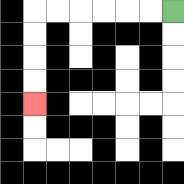{'start': '[7, 0]', 'end': '[1, 4]', 'path_directions': 'L,L,L,L,L,L,D,D,D,D', 'path_coordinates': '[[7, 0], [6, 0], [5, 0], [4, 0], [3, 0], [2, 0], [1, 0], [1, 1], [1, 2], [1, 3], [1, 4]]'}